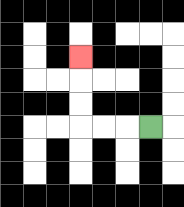{'start': '[6, 5]', 'end': '[3, 2]', 'path_directions': 'L,L,L,U,U,U', 'path_coordinates': '[[6, 5], [5, 5], [4, 5], [3, 5], [3, 4], [3, 3], [3, 2]]'}